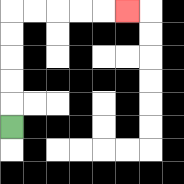{'start': '[0, 5]', 'end': '[5, 0]', 'path_directions': 'U,U,U,U,U,R,R,R,R,R', 'path_coordinates': '[[0, 5], [0, 4], [0, 3], [0, 2], [0, 1], [0, 0], [1, 0], [2, 0], [3, 0], [4, 0], [5, 0]]'}